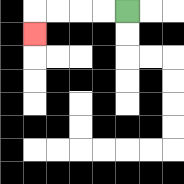{'start': '[5, 0]', 'end': '[1, 1]', 'path_directions': 'L,L,L,L,D', 'path_coordinates': '[[5, 0], [4, 0], [3, 0], [2, 0], [1, 0], [1, 1]]'}